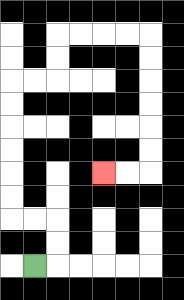{'start': '[1, 11]', 'end': '[4, 7]', 'path_directions': 'R,U,U,L,L,U,U,U,U,U,U,R,R,U,U,R,R,R,R,D,D,D,D,D,D,L,L', 'path_coordinates': '[[1, 11], [2, 11], [2, 10], [2, 9], [1, 9], [0, 9], [0, 8], [0, 7], [0, 6], [0, 5], [0, 4], [0, 3], [1, 3], [2, 3], [2, 2], [2, 1], [3, 1], [4, 1], [5, 1], [6, 1], [6, 2], [6, 3], [6, 4], [6, 5], [6, 6], [6, 7], [5, 7], [4, 7]]'}